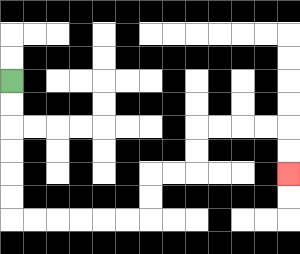{'start': '[0, 3]', 'end': '[12, 7]', 'path_directions': 'D,D,D,D,D,D,R,R,R,R,R,R,U,U,R,R,U,U,R,R,R,R,D,D', 'path_coordinates': '[[0, 3], [0, 4], [0, 5], [0, 6], [0, 7], [0, 8], [0, 9], [1, 9], [2, 9], [3, 9], [4, 9], [5, 9], [6, 9], [6, 8], [6, 7], [7, 7], [8, 7], [8, 6], [8, 5], [9, 5], [10, 5], [11, 5], [12, 5], [12, 6], [12, 7]]'}